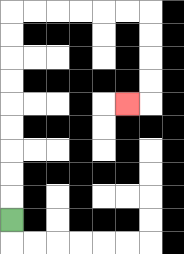{'start': '[0, 9]', 'end': '[5, 4]', 'path_directions': 'U,U,U,U,U,U,U,U,U,R,R,R,R,R,R,D,D,D,D,L', 'path_coordinates': '[[0, 9], [0, 8], [0, 7], [0, 6], [0, 5], [0, 4], [0, 3], [0, 2], [0, 1], [0, 0], [1, 0], [2, 0], [3, 0], [4, 0], [5, 0], [6, 0], [6, 1], [6, 2], [6, 3], [6, 4], [5, 4]]'}